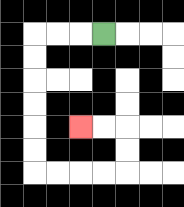{'start': '[4, 1]', 'end': '[3, 5]', 'path_directions': 'L,L,L,D,D,D,D,D,D,R,R,R,R,U,U,L,L', 'path_coordinates': '[[4, 1], [3, 1], [2, 1], [1, 1], [1, 2], [1, 3], [1, 4], [1, 5], [1, 6], [1, 7], [2, 7], [3, 7], [4, 7], [5, 7], [5, 6], [5, 5], [4, 5], [3, 5]]'}